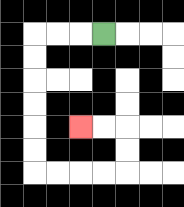{'start': '[4, 1]', 'end': '[3, 5]', 'path_directions': 'L,L,L,D,D,D,D,D,D,R,R,R,R,U,U,L,L', 'path_coordinates': '[[4, 1], [3, 1], [2, 1], [1, 1], [1, 2], [1, 3], [1, 4], [1, 5], [1, 6], [1, 7], [2, 7], [3, 7], [4, 7], [5, 7], [5, 6], [5, 5], [4, 5], [3, 5]]'}